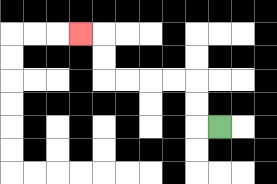{'start': '[9, 5]', 'end': '[3, 1]', 'path_directions': 'L,U,U,L,L,L,L,U,U,L', 'path_coordinates': '[[9, 5], [8, 5], [8, 4], [8, 3], [7, 3], [6, 3], [5, 3], [4, 3], [4, 2], [4, 1], [3, 1]]'}